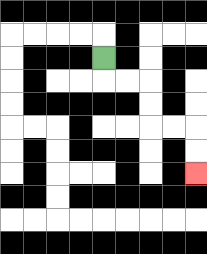{'start': '[4, 2]', 'end': '[8, 7]', 'path_directions': 'D,R,R,D,D,R,R,D,D', 'path_coordinates': '[[4, 2], [4, 3], [5, 3], [6, 3], [6, 4], [6, 5], [7, 5], [8, 5], [8, 6], [8, 7]]'}